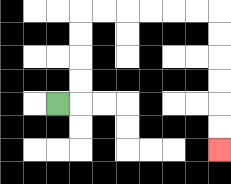{'start': '[2, 4]', 'end': '[9, 6]', 'path_directions': 'R,U,U,U,U,R,R,R,R,R,R,D,D,D,D,D,D', 'path_coordinates': '[[2, 4], [3, 4], [3, 3], [3, 2], [3, 1], [3, 0], [4, 0], [5, 0], [6, 0], [7, 0], [8, 0], [9, 0], [9, 1], [9, 2], [9, 3], [9, 4], [9, 5], [9, 6]]'}